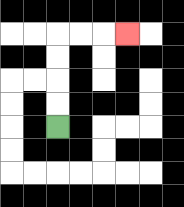{'start': '[2, 5]', 'end': '[5, 1]', 'path_directions': 'U,U,U,U,R,R,R', 'path_coordinates': '[[2, 5], [2, 4], [2, 3], [2, 2], [2, 1], [3, 1], [4, 1], [5, 1]]'}